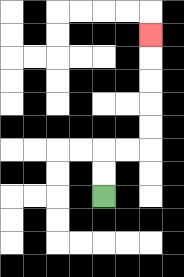{'start': '[4, 8]', 'end': '[6, 1]', 'path_directions': 'U,U,R,R,U,U,U,U,U', 'path_coordinates': '[[4, 8], [4, 7], [4, 6], [5, 6], [6, 6], [6, 5], [6, 4], [6, 3], [6, 2], [6, 1]]'}